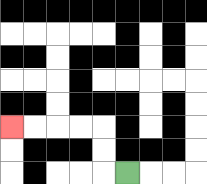{'start': '[5, 7]', 'end': '[0, 5]', 'path_directions': 'L,U,U,L,L,L,L', 'path_coordinates': '[[5, 7], [4, 7], [4, 6], [4, 5], [3, 5], [2, 5], [1, 5], [0, 5]]'}